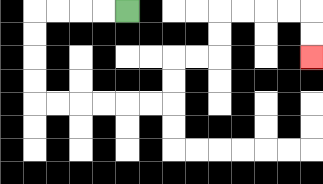{'start': '[5, 0]', 'end': '[13, 2]', 'path_directions': 'L,L,L,L,D,D,D,D,R,R,R,R,R,R,U,U,R,R,U,U,R,R,R,R,D,D', 'path_coordinates': '[[5, 0], [4, 0], [3, 0], [2, 0], [1, 0], [1, 1], [1, 2], [1, 3], [1, 4], [2, 4], [3, 4], [4, 4], [5, 4], [6, 4], [7, 4], [7, 3], [7, 2], [8, 2], [9, 2], [9, 1], [9, 0], [10, 0], [11, 0], [12, 0], [13, 0], [13, 1], [13, 2]]'}